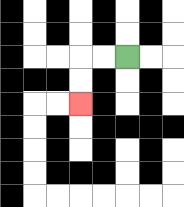{'start': '[5, 2]', 'end': '[3, 4]', 'path_directions': 'L,L,D,D', 'path_coordinates': '[[5, 2], [4, 2], [3, 2], [3, 3], [3, 4]]'}